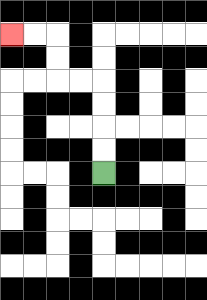{'start': '[4, 7]', 'end': '[0, 1]', 'path_directions': 'U,U,U,U,L,L,U,U,L,L', 'path_coordinates': '[[4, 7], [4, 6], [4, 5], [4, 4], [4, 3], [3, 3], [2, 3], [2, 2], [2, 1], [1, 1], [0, 1]]'}